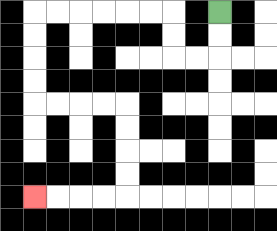{'start': '[9, 0]', 'end': '[1, 8]', 'path_directions': 'D,D,L,L,U,U,L,L,L,L,L,L,D,D,D,D,R,R,R,R,D,D,D,D,L,L,L,L', 'path_coordinates': '[[9, 0], [9, 1], [9, 2], [8, 2], [7, 2], [7, 1], [7, 0], [6, 0], [5, 0], [4, 0], [3, 0], [2, 0], [1, 0], [1, 1], [1, 2], [1, 3], [1, 4], [2, 4], [3, 4], [4, 4], [5, 4], [5, 5], [5, 6], [5, 7], [5, 8], [4, 8], [3, 8], [2, 8], [1, 8]]'}